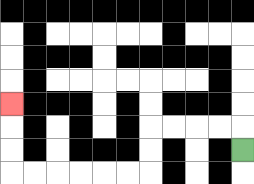{'start': '[10, 6]', 'end': '[0, 4]', 'path_directions': 'U,L,L,L,L,D,D,L,L,L,L,L,L,U,U,U', 'path_coordinates': '[[10, 6], [10, 5], [9, 5], [8, 5], [7, 5], [6, 5], [6, 6], [6, 7], [5, 7], [4, 7], [3, 7], [2, 7], [1, 7], [0, 7], [0, 6], [0, 5], [0, 4]]'}